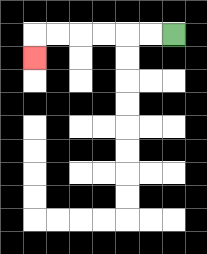{'start': '[7, 1]', 'end': '[1, 2]', 'path_directions': 'L,L,L,L,L,L,D', 'path_coordinates': '[[7, 1], [6, 1], [5, 1], [4, 1], [3, 1], [2, 1], [1, 1], [1, 2]]'}